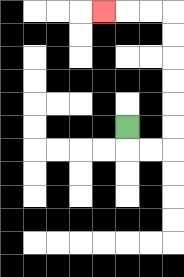{'start': '[5, 5]', 'end': '[4, 0]', 'path_directions': 'D,R,R,U,U,U,U,U,U,L,L,L', 'path_coordinates': '[[5, 5], [5, 6], [6, 6], [7, 6], [7, 5], [7, 4], [7, 3], [7, 2], [7, 1], [7, 0], [6, 0], [5, 0], [4, 0]]'}